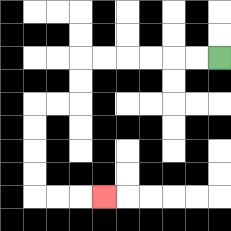{'start': '[9, 2]', 'end': '[4, 8]', 'path_directions': 'L,L,L,L,L,L,D,D,L,L,D,D,D,D,R,R,R', 'path_coordinates': '[[9, 2], [8, 2], [7, 2], [6, 2], [5, 2], [4, 2], [3, 2], [3, 3], [3, 4], [2, 4], [1, 4], [1, 5], [1, 6], [1, 7], [1, 8], [2, 8], [3, 8], [4, 8]]'}